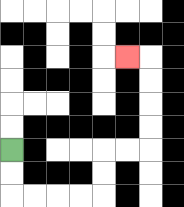{'start': '[0, 6]', 'end': '[5, 2]', 'path_directions': 'D,D,R,R,R,R,U,U,R,R,U,U,U,U,L', 'path_coordinates': '[[0, 6], [0, 7], [0, 8], [1, 8], [2, 8], [3, 8], [4, 8], [4, 7], [4, 6], [5, 6], [6, 6], [6, 5], [6, 4], [6, 3], [6, 2], [5, 2]]'}